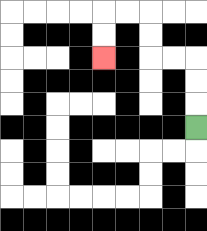{'start': '[8, 5]', 'end': '[4, 2]', 'path_directions': 'U,U,U,L,L,U,U,L,L,D,D', 'path_coordinates': '[[8, 5], [8, 4], [8, 3], [8, 2], [7, 2], [6, 2], [6, 1], [6, 0], [5, 0], [4, 0], [4, 1], [4, 2]]'}